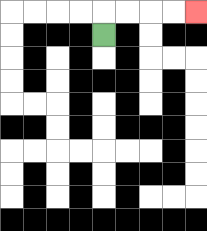{'start': '[4, 1]', 'end': '[8, 0]', 'path_directions': 'U,R,R,R,R', 'path_coordinates': '[[4, 1], [4, 0], [5, 0], [6, 0], [7, 0], [8, 0]]'}